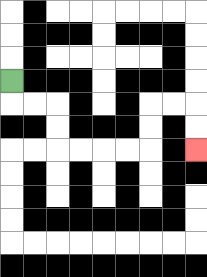{'start': '[0, 3]', 'end': '[8, 6]', 'path_directions': 'D,R,R,D,D,R,R,R,R,U,U,R,R,D,D', 'path_coordinates': '[[0, 3], [0, 4], [1, 4], [2, 4], [2, 5], [2, 6], [3, 6], [4, 6], [5, 6], [6, 6], [6, 5], [6, 4], [7, 4], [8, 4], [8, 5], [8, 6]]'}